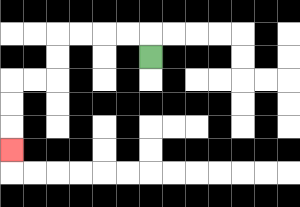{'start': '[6, 2]', 'end': '[0, 6]', 'path_directions': 'U,L,L,L,L,D,D,L,L,D,D,D', 'path_coordinates': '[[6, 2], [6, 1], [5, 1], [4, 1], [3, 1], [2, 1], [2, 2], [2, 3], [1, 3], [0, 3], [0, 4], [0, 5], [0, 6]]'}